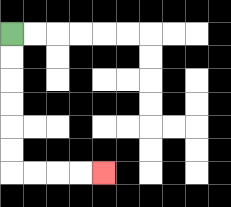{'start': '[0, 1]', 'end': '[4, 7]', 'path_directions': 'D,D,D,D,D,D,R,R,R,R', 'path_coordinates': '[[0, 1], [0, 2], [0, 3], [0, 4], [0, 5], [0, 6], [0, 7], [1, 7], [2, 7], [3, 7], [4, 7]]'}